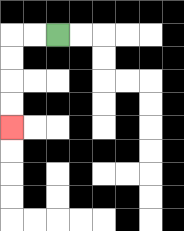{'start': '[2, 1]', 'end': '[0, 5]', 'path_directions': 'L,L,D,D,D,D', 'path_coordinates': '[[2, 1], [1, 1], [0, 1], [0, 2], [0, 3], [0, 4], [0, 5]]'}